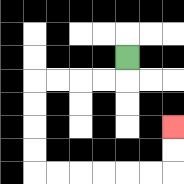{'start': '[5, 2]', 'end': '[7, 5]', 'path_directions': 'D,L,L,L,L,D,D,D,D,R,R,R,R,R,R,U,U', 'path_coordinates': '[[5, 2], [5, 3], [4, 3], [3, 3], [2, 3], [1, 3], [1, 4], [1, 5], [1, 6], [1, 7], [2, 7], [3, 7], [4, 7], [5, 7], [6, 7], [7, 7], [7, 6], [7, 5]]'}